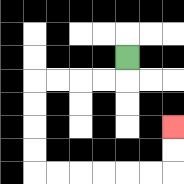{'start': '[5, 2]', 'end': '[7, 5]', 'path_directions': 'D,L,L,L,L,D,D,D,D,R,R,R,R,R,R,U,U', 'path_coordinates': '[[5, 2], [5, 3], [4, 3], [3, 3], [2, 3], [1, 3], [1, 4], [1, 5], [1, 6], [1, 7], [2, 7], [3, 7], [4, 7], [5, 7], [6, 7], [7, 7], [7, 6], [7, 5]]'}